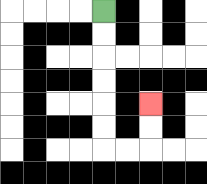{'start': '[4, 0]', 'end': '[6, 4]', 'path_directions': 'D,D,D,D,D,D,R,R,U,U', 'path_coordinates': '[[4, 0], [4, 1], [4, 2], [4, 3], [4, 4], [4, 5], [4, 6], [5, 6], [6, 6], [6, 5], [6, 4]]'}